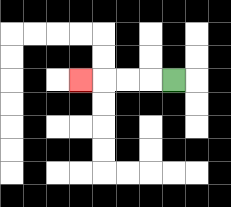{'start': '[7, 3]', 'end': '[3, 3]', 'path_directions': 'L,L,L,L', 'path_coordinates': '[[7, 3], [6, 3], [5, 3], [4, 3], [3, 3]]'}